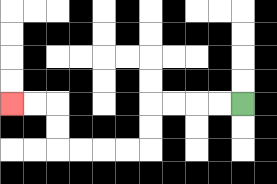{'start': '[10, 4]', 'end': '[0, 4]', 'path_directions': 'L,L,L,L,D,D,L,L,L,L,U,U,L,L', 'path_coordinates': '[[10, 4], [9, 4], [8, 4], [7, 4], [6, 4], [6, 5], [6, 6], [5, 6], [4, 6], [3, 6], [2, 6], [2, 5], [2, 4], [1, 4], [0, 4]]'}